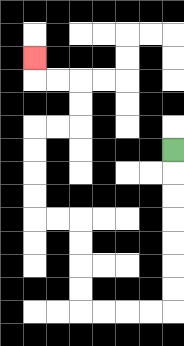{'start': '[7, 6]', 'end': '[1, 2]', 'path_directions': 'D,D,D,D,D,D,D,L,L,L,L,U,U,U,U,L,L,U,U,U,U,R,R,U,U,L,L,U', 'path_coordinates': '[[7, 6], [7, 7], [7, 8], [7, 9], [7, 10], [7, 11], [7, 12], [7, 13], [6, 13], [5, 13], [4, 13], [3, 13], [3, 12], [3, 11], [3, 10], [3, 9], [2, 9], [1, 9], [1, 8], [1, 7], [1, 6], [1, 5], [2, 5], [3, 5], [3, 4], [3, 3], [2, 3], [1, 3], [1, 2]]'}